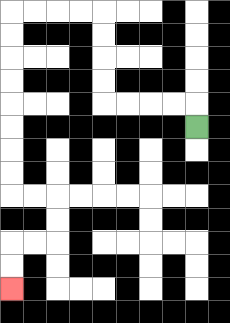{'start': '[8, 5]', 'end': '[0, 12]', 'path_directions': 'U,L,L,L,L,U,U,U,U,L,L,L,L,D,D,D,D,D,D,D,D,R,R,D,D,L,L,D,D', 'path_coordinates': '[[8, 5], [8, 4], [7, 4], [6, 4], [5, 4], [4, 4], [4, 3], [4, 2], [4, 1], [4, 0], [3, 0], [2, 0], [1, 0], [0, 0], [0, 1], [0, 2], [0, 3], [0, 4], [0, 5], [0, 6], [0, 7], [0, 8], [1, 8], [2, 8], [2, 9], [2, 10], [1, 10], [0, 10], [0, 11], [0, 12]]'}